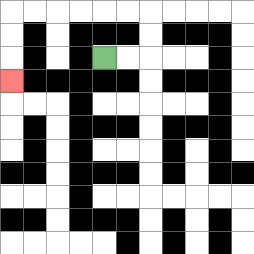{'start': '[4, 2]', 'end': '[0, 3]', 'path_directions': 'R,R,U,U,L,L,L,L,L,L,D,D,D', 'path_coordinates': '[[4, 2], [5, 2], [6, 2], [6, 1], [6, 0], [5, 0], [4, 0], [3, 0], [2, 0], [1, 0], [0, 0], [0, 1], [0, 2], [0, 3]]'}